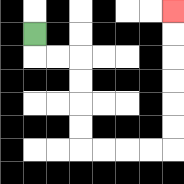{'start': '[1, 1]', 'end': '[7, 0]', 'path_directions': 'D,R,R,D,D,D,D,R,R,R,R,U,U,U,U,U,U', 'path_coordinates': '[[1, 1], [1, 2], [2, 2], [3, 2], [3, 3], [3, 4], [3, 5], [3, 6], [4, 6], [5, 6], [6, 6], [7, 6], [7, 5], [7, 4], [7, 3], [7, 2], [7, 1], [7, 0]]'}